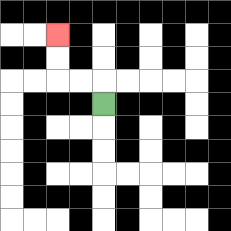{'start': '[4, 4]', 'end': '[2, 1]', 'path_directions': 'U,L,L,U,U', 'path_coordinates': '[[4, 4], [4, 3], [3, 3], [2, 3], [2, 2], [2, 1]]'}